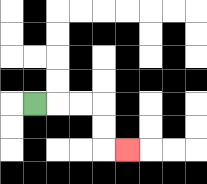{'start': '[1, 4]', 'end': '[5, 6]', 'path_directions': 'R,R,R,D,D,R', 'path_coordinates': '[[1, 4], [2, 4], [3, 4], [4, 4], [4, 5], [4, 6], [5, 6]]'}